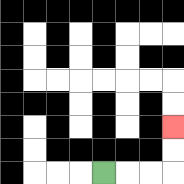{'start': '[4, 7]', 'end': '[7, 5]', 'path_directions': 'R,R,R,U,U', 'path_coordinates': '[[4, 7], [5, 7], [6, 7], [7, 7], [7, 6], [7, 5]]'}